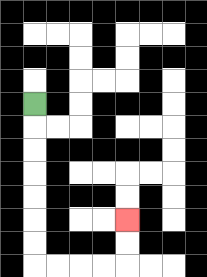{'start': '[1, 4]', 'end': '[5, 9]', 'path_directions': 'D,D,D,D,D,D,D,R,R,R,R,U,U', 'path_coordinates': '[[1, 4], [1, 5], [1, 6], [1, 7], [1, 8], [1, 9], [1, 10], [1, 11], [2, 11], [3, 11], [4, 11], [5, 11], [5, 10], [5, 9]]'}